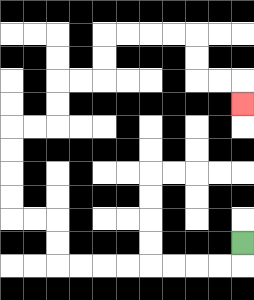{'start': '[10, 10]', 'end': '[10, 4]', 'path_directions': 'D,L,L,L,L,L,L,L,L,U,U,L,L,U,U,U,U,R,R,U,U,R,R,U,U,R,R,R,R,D,D,R,R,D', 'path_coordinates': '[[10, 10], [10, 11], [9, 11], [8, 11], [7, 11], [6, 11], [5, 11], [4, 11], [3, 11], [2, 11], [2, 10], [2, 9], [1, 9], [0, 9], [0, 8], [0, 7], [0, 6], [0, 5], [1, 5], [2, 5], [2, 4], [2, 3], [3, 3], [4, 3], [4, 2], [4, 1], [5, 1], [6, 1], [7, 1], [8, 1], [8, 2], [8, 3], [9, 3], [10, 3], [10, 4]]'}